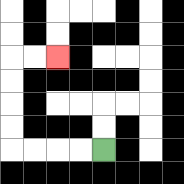{'start': '[4, 6]', 'end': '[2, 2]', 'path_directions': 'L,L,L,L,U,U,U,U,R,R', 'path_coordinates': '[[4, 6], [3, 6], [2, 6], [1, 6], [0, 6], [0, 5], [0, 4], [0, 3], [0, 2], [1, 2], [2, 2]]'}